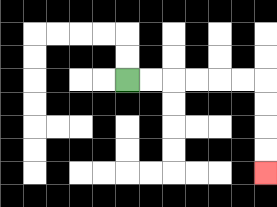{'start': '[5, 3]', 'end': '[11, 7]', 'path_directions': 'R,R,R,R,R,R,D,D,D,D', 'path_coordinates': '[[5, 3], [6, 3], [7, 3], [8, 3], [9, 3], [10, 3], [11, 3], [11, 4], [11, 5], [11, 6], [11, 7]]'}